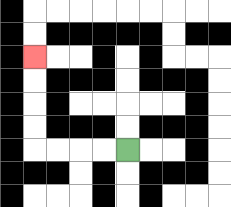{'start': '[5, 6]', 'end': '[1, 2]', 'path_directions': 'L,L,L,L,U,U,U,U', 'path_coordinates': '[[5, 6], [4, 6], [3, 6], [2, 6], [1, 6], [1, 5], [1, 4], [1, 3], [1, 2]]'}